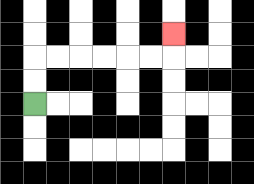{'start': '[1, 4]', 'end': '[7, 1]', 'path_directions': 'U,U,R,R,R,R,R,R,U', 'path_coordinates': '[[1, 4], [1, 3], [1, 2], [2, 2], [3, 2], [4, 2], [5, 2], [6, 2], [7, 2], [7, 1]]'}